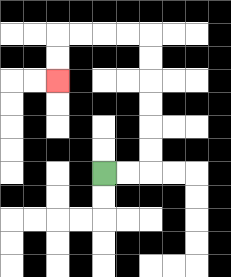{'start': '[4, 7]', 'end': '[2, 3]', 'path_directions': 'R,R,U,U,U,U,U,U,L,L,L,L,D,D', 'path_coordinates': '[[4, 7], [5, 7], [6, 7], [6, 6], [6, 5], [6, 4], [6, 3], [6, 2], [6, 1], [5, 1], [4, 1], [3, 1], [2, 1], [2, 2], [2, 3]]'}